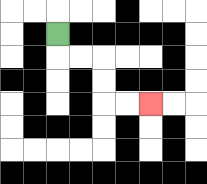{'start': '[2, 1]', 'end': '[6, 4]', 'path_directions': 'D,R,R,D,D,R,R', 'path_coordinates': '[[2, 1], [2, 2], [3, 2], [4, 2], [4, 3], [4, 4], [5, 4], [6, 4]]'}